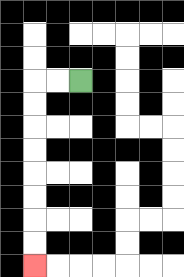{'start': '[3, 3]', 'end': '[1, 11]', 'path_directions': 'L,L,D,D,D,D,D,D,D,D', 'path_coordinates': '[[3, 3], [2, 3], [1, 3], [1, 4], [1, 5], [1, 6], [1, 7], [1, 8], [1, 9], [1, 10], [1, 11]]'}